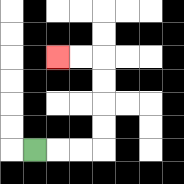{'start': '[1, 6]', 'end': '[2, 2]', 'path_directions': 'R,R,R,U,U,U,U,L,L', 'path_coordinates': '[[1, 6], [2, 6], [3, 6], [4, 6], [4, 5], [4, 4], [4, 3], [4, 2], [3, 2], [2, 2]]'}